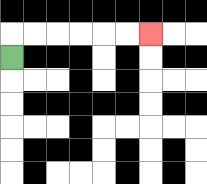{'start': '[0, 2]', 'end': '[6, 1]', 'path_directions': 'U,R,R,R,R,R,R', 'path_coordinates': '[[0, 2], [0, 1], [1, 1], [2, 1], [3, 1], [4, 1], [5, 1], [6, 1]]'}